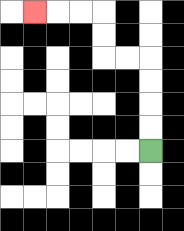{'start': '[6, 6]', 'end': '[1, 0]', 'path_directions': 'U,U,U,U,L,L,U,U,L,L,L', 'path_coordinates': '[[6, 6], [6, 5], [6, 4], [6, 3], [6, 2], [5, 2], [4, 2], [4, 1], [4, 0], [3, 0], [2, 0], [1, 0]]'}